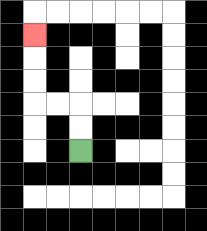{'start': '[3, 6]', 'end': '[1, 1]', 'path_directions': 'U,U,L,L,U,U,U', 'path_coordinates': '[[3, 6], [3, 5], [3, 4], [2, 4], [1, 4], [1, 3], [1, 2], [1, 1]]'}